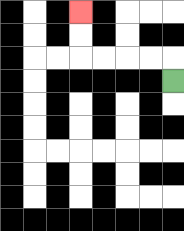{'start': '[7, 3]', 'end': '[3, 0]', 'path_directions': 'U,L,L,L,L,U,U', 'path_coordinates': '[[7, 3], [7, 2], [6, 2], [5, 2], [4, 2], [3, 2], [3, 1], [3, 0]]'}